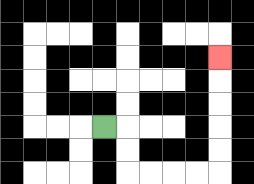{'start': '[4, 5]', 'end': '[9, 2]', 'path_directions': 'R,D,D,R,R,R,R,U,U,U,U,U', 'path_coordinates': '[[4, 5], [5, 5], [5, 6], [5, 7], [6, 7], [7, 7], [8, 7], [9, 7], [9, 6], [9, 5], [9, 4], [9, 3], [9, 2]]'}